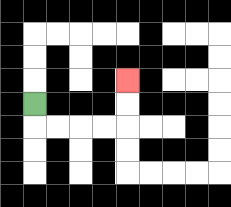{'start': '[1, 4]', 'end': '[5, 3]', 'path_directions': 'D,R,R,R,R,U,U', 'path_coordinates': '[[1, 4], [1, 5], [2, 5], [3, 5], [4, 5], [5, 5], [5, 4], [5, 3]]'}